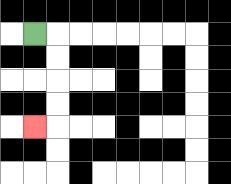{'start': '[1, 1]', 'end': '[1, 5]', 'path_directions': 'R,D,D,D,D,L', 'path_coordinates': '[[1, 1], [2, 1], [2, 2], [2, 3], [2, 4], [2, 5], [1, 5]]'}